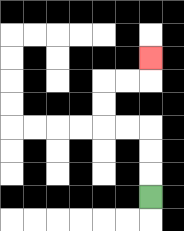{'start': '[6, 8]', 'end': '[6, 2]', 'path_directions': 'U,U,U,L,L,U,U,R,R,U', 'path_coordinates': '[[6, 8], [6, 7], [6, 6], [6, 5], [5, 5], [4, 5], [4, 4], [4, 3], [5, 3], [6, 3], [6, 2]]'}